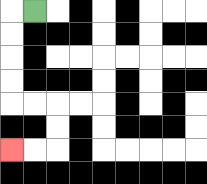{'start': '[1, 0]', 'end': '[0, 6]', 'path_directions': 'L,D,D,D,D,R,R,D,D,L,L', 'path_coordinates': '[[1, 0], [0, 0], [0, 1], [0, 2], [0, 3], [0, 4], [1, 4], [2, 4], [2, 5], [2, 6], [1, 6], [0, 6]]'}